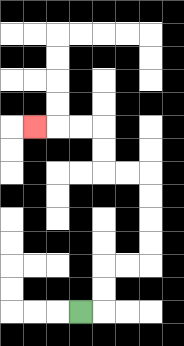{'start': '[3, 13]', 'end': '[1, 5]', 'path_directions': 'R,U,U,R,R,U,U,U,U,L,L,U,U,L,L,L', 'path_coordinates': '[[3, 13], [4, 13], [4, 12], [4, 11], [5, 11], [6, 11], [6, 10], [6, 9], [6, 8], [6, 7], [5, 7], [4, 7], [4, 6], [4, 5], [3, 5], [2, 5], [1, 5]]'}